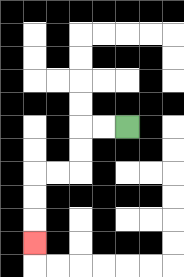{'start': '[5, 5]', 'end': '[1, 10]', 'path_directions': 'L,L,D,D,L,L,D,D,D', 'path_coordinates': '[[5, 5], [4, 5], [3, 5], [3, 6], [3, 7], [2, 7], [1, 7], [1, 8], [1, 9], [1, 10]]'}